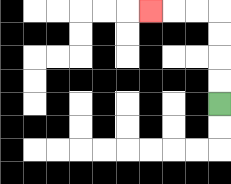{'start': '[9, 4]', 'end': '[6, 0]', 'path_directions': 'U,U,U,U,L,L,L', 'path_coordinates': '[[9, 4], [9, 3], [9, 2], [9, 1], [9, 0], [8, 0], [7, 0], [6, 0]]'}